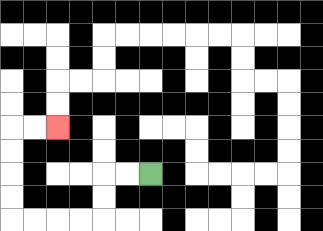{'start': '[6, 7]', 'end': '[2, 5]', 'path_directions': 'L,L,D,D,L,L,L,L,U,U,U,U,R,R', 'path_coordinates': '[[6, 7], [5, 7], [4, 7], [4, 8], [4, 9], [3, 9], [2, 9], [1, 9], [0, 9], [0, 8], [0, 7], [0, 6], [0, 5], [1, 5], [2, 5]]'}